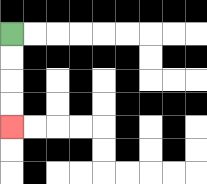{'start': '[0, 1]', 'end': '[0, 5]', 'path_directions': 'D,D,D,D', 'path_coordinates': '[[0, 1], [0, 2], [0, 3], [0, 4], [0, 5]]'}